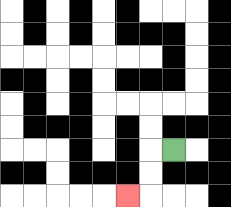{'start': '[7, 6]', 'end': '[5, 8]', 'path_directions': 'L,D,D,L', 'path_coordinates': '[[7, 6], [6, 6], [6, 7], [6, 8], [5, 8]]'}